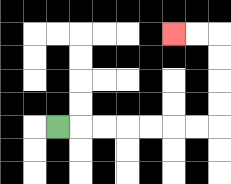{'start': '[2, 5]', 'end': '[7, 1]', 'path_directions': 'R,R,R,R,R,R,R,U,U,U,U,L,L', 'path_coordinates': '[[2, 5], [3, 5], [4, 5], [5, 5], [6, 5], [7, 5], [8, 5], [9, 5], [9, 4], [9, 3], [9, 2], [9, 1], [8, 1], [7, 1]]'}